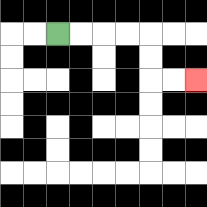{'start': '[2, 1]', 'end': '[8, 3]', 'path_directions': 'R,R,R,R,D,D,R,R', 'path_coordinates': '[[2, 1], [3, 1], [4, 1], [5, 1], [6, 1], [6, 2], [6, 3], [7, 3], [8, 3]]'}